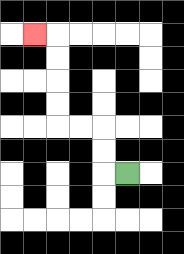{'start': '[5, 7]', 'end': '[1, 1]', 'path_directions': 'L,U,U,L,L,U,U,U,U,L', 'path_coordinates': '[[5, 7], [4, 7], [4, 6], [4, 5], [3, 5], [2, 5], [2, 4], [2, 3], [2, 2], [2, 1], [1, 1]]'}